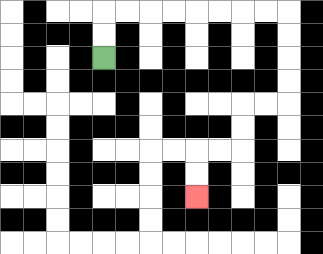{'start': '[4, 2]', 'end': '[8, 8]', 'path_directions': 'U,U,R,R,R,R,R,R,R,R,D,D,D,D,L,L,D,D,L,L,D,D', 'path_coordinates': '[[4, 2], [4, 1], [4, 0], [5, 0], [6, 0], [7, 0], [8, 0], [9, 0], [10, 0], [11, 0], [12, 0], [12, 1], [12, 2], [12, 3], [12, 4], [11, 4], [10, 4], [10, 5], [10, 6], [9, 6], [8, 6], [8, 7], [8, 8]]'}